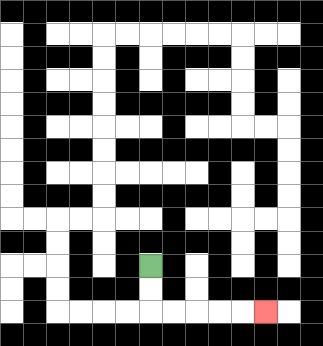{'start': '[6, 11]', 'end': '[11, 13]', 'path_directions': 'D,D,R,R,R,R,R', 'path_coordinates': '[[6, 11], [6, 12], [6, 13], [7, 13], [8, 13], [9, 13], [10, 13], [11, 13]]'}